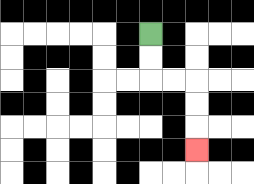{'start': '[6, 1]', 'end': '[8, 6]', 'path_directions': 'D,D,R,R,D,D,D', 'path_coordinates': '[[6, 1], [6, 2], [6, 3], [7, 3], [8, 3], [8, 4], [8, 5], [8, 6]]'}